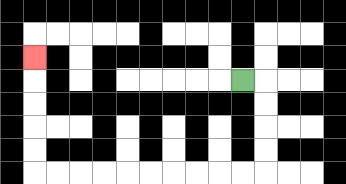{'start': '[10, 3]', 'end': '[1, 2]', 'path_directions': 'R,D,D,D,D,L,L,L,L,L,L,L,L,L,L,U,U,U,U,U', 'path_coordinates': '[[10, 3], [11, 3], [11, 4], [11, 5], [11, 6], [11, 7], [10, 7], [9, 7], [8, 7], [7, 7], [6, 7], [5, 7], [4, 7], [3, 7], [2, 7], [1, 7], [1, 6], [1, 5], [1, 4], [1, 3], [1, 2]]'}